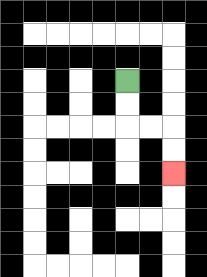{'start': '[5, 3]', 'end': '[7, 7]', 'path_directions': 'D,D,R,R,D,D', 'path_coordinates': '[[5, 3], [5, 4], [5, 5], [6, 5], [7, 5], [7, 6], [7, 7]]'}